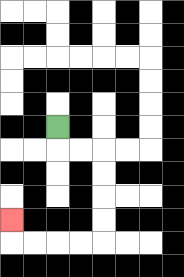{'start': '[2, 5]', 'end': '[0, 9]', 'path_directions': 'D,R,R,D,D,D,D,L,L,L,L,U', 'path_coordinates': '[[2, 5], [2, 6], [3, 6], [4, 6], [4, 7], [4, 8], [4, 9], [4, 10], [3, 10], [2, 10], [1, 10], [0, 10], [0, 9]]'}